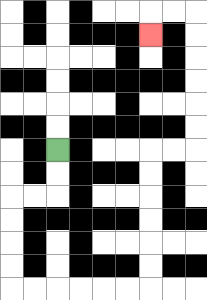{'start': '[2, 6]', 'end': '[6, 1]', 'path_directions': 'D,D,L,L,D,D,D,D,R,R,R,R,R,R,U,U,U,U,U,U,R,R,U,U,U,U,U,U,L,L,D', 'path_coordinates': '[[2, 6], [2, 7], [2, 8], [1, 8], [0, 8], [0, 9], [0, 10], [0, 11], [0, 12], [1, 12], [2, 12], [3, 12], [4, 12], [5, 12], [6, 12], [6, 11], [6, 10], [6, 9], [6, 8], [6, 7], [6, 6], [7, 6], [8, 6], [8, 5], [8, 4], [8, 3], [8, 2], [8, 1], [8, 0], [7, 0], [6, 0], [6, 1]]'}